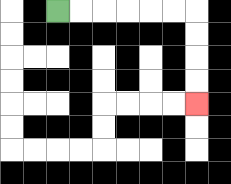{'start': '[2, 0]', 'end': '[8, 4]', 'path_directions': 'R,R,R,R,R,R,D,D,D,D', 'path_coordinates': '[[2, 0], [3, 0], [4, 0], [5, 0], [6, 0], [7, 0], [8, 0], [8, 1], [8, 2], [8, 3], [8, 4]]'}